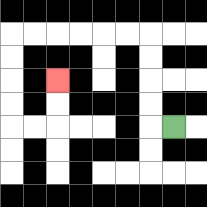{'start': '[7, 5]', 'end': '[2, 3]', 'path_directions': 'L,U,U,U,U,L,L,L,L,L,L,D,D,D,D,R,R,U,U', 'path_coordinates': '[[7, 5], [6, 5], [6, 4], [6, 3], [6, 2], [6, 1], [5, 1], [4, 1], [3, 1], [2, 1], [1, 1], [0, 1], [0, 2], [0, 3], [0, 4], [0, 5], [1, 5], [2, 5], [2, 4], [2, 3]]'}